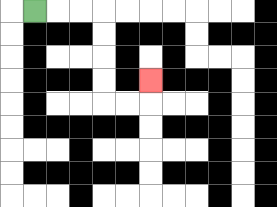{'start': '[1, 0]', 'end': '[6, 3]', 'path_directions': 'R,R,R,D,D,D,D,R,R,U', 'path_coordinates': '[[1, 0], [2, 0], [3, 0], [4, 0], [4, 1], [4, 2], [4, 3], [4, 4], [5, 4], [6, 4], [6, 3]]'}